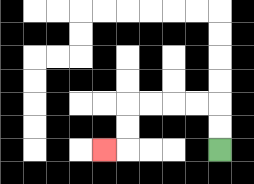{'start': '[9, 6]', 'end': '[4, 6]', 'path_directions': 'U,U,L,L,L,L,D,D,L', 'path_coordinates': '[[9, 6], [9, 5], [9, 4], [8, 4], [7, 4], [6, 4], [5, 4], [5, 5], [5, 6], [4, 6]]'}